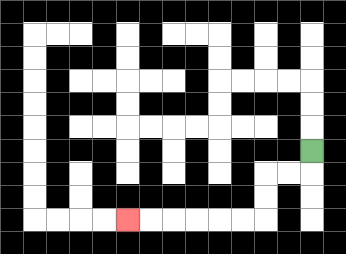{'start': '[13, 6]', 'end': '[5, 9]', 'path_directions': 'D,L,L,D,D,L,L,L,L,L,L', 'path_coordinates': '[[13, 6], [13, 7], [12, 7], [11, 7], [11, 8], [11, 9], [10, 9], [9, 9], [8, 9], [7, 9], [6, 9], [5, 9]]'}